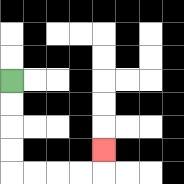{'start': '[0, 3]', 'end': '[4, 6]', 'path_directions': 'D,D,D,D,R,R,R,R,U', 'path_coordinates': '[[0, 3], [0, 4], [0, 5], [0, 6], [0, 7], [1, 7], [2, 7], [3, 7], [4, 7], [4, 6]]'}